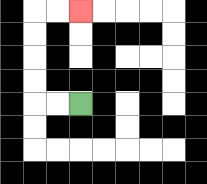{'start': '[3, 4]', 'end': '[3, 0]', 'path_directions': 'L,L,U,U,U,U,R,R', 'path_coordinates': '[[3, 4], [2, 4], [1, 4], [1, 3], [1, 2], [1, 1], [1, 0], [2, 0], [3, 0]]'}